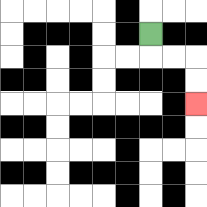{'start': '[6, 1]', 'end': '[8, 4]', 'path_directions': 'D,R,R,D,D', 'path_coordinates': '[[6, 1], [6, 2], [7, 2], [8, 2], [8, 3], [8, 4]]'}